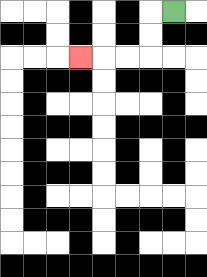{'start': '[7, 0]', 'end': '[3, 2]', 'path_directions': 'L,D,D,L,L,L', 'path_coordinates': '[[7, 0], [6, 0], [6, 1], [6, 2], [5, 2], [4, 2], [3, 2]]'}